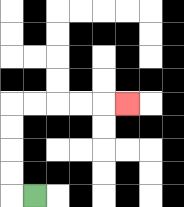{'start': '[1, 8]', 'end': '[5, 4]', 'path_directions': 'L,U,U,U,U,R,R,R,R,R', 'path_coordinates': '[[1, 8], [0, 8], [0, 7], [0, 6], [0, 5], [0, 4], [1, 4], [2, 4], [3, 4], [4, 4], [5, 4]]'}